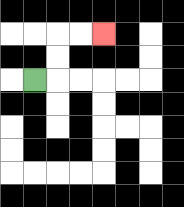{'start': '[1, 3]', 'end': '[4, 1]', 'path_directions': 'R,U,U,R,R', 'path_coordinates': '[[1, 3], [2, 3], [2, 2], [2, 1], [3, 1], [4, 1]]'}